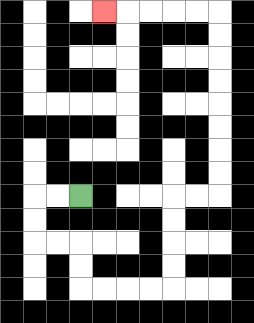{'start': '[3, 8]', 'end': '[4, 0]', 'path_directions': 'L,L,D,D,R,R,D,D,R,R,R,R,U,U,U,U,R,R,U,U,U,U,U,U,U,U,L,L,L,L,L', 'path_coordinates': '[[3, 8], [2, 8], [1, 8], [1, 9], [1, 10], [2, 10], [3, 10], [3, 11], [3, 12], [4, 12], [5, 12], [6, 12], [7, 12], [7, 11], [7, 10], [7, 9], [7, 8], [8, 8], [9, 8], [9, 7], [9, 6], [9, 5], [9, 4], [9, 3], [9, 2], [9, 1], [9, 0], [8, 0], [7, 0], [6, 0], [5, 0], [4, 0]]'}